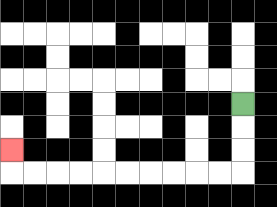{'start': '[10, 4]', 'end': '[0, 6]', 'path_directions': 'D,D,D,L,L,L,L,L,L,L,L,L,L,U', 'path_coordinates': '[[10, 4], [10, 5], [10, 6], [10, 7], [9, 7], [8, 7], [7, 7], [6, 7], [5, 7], [4, 7], [3, 7], [2, 7], [1, 7], [0, 7], [0, 6]]'}